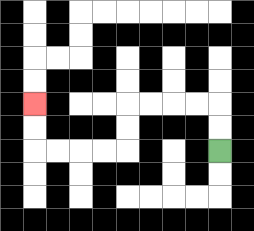{'start': '[9, 6]', 'end': '[1, 4]', 'path_directions': 'U,U,L,L,L,L,D,D,L,L,L,L,U,U', 'path_coordinates': '[[9, 6], [9, 5], [9, 4], [8, 4], [7, 4], [6, 4], [5, 4], [5, 5], [5, 6], [4, 6], [3, 6], [2, 6], [1, 6], [1, 5], [1, 4]]'}